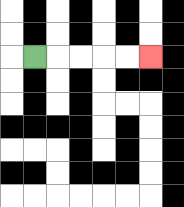{'start': '[1, 2]', 'end': '[6, 2]', 'path_directions': 'R,R,R,R,R', 'path_coordinates': '[[1, 2], [2, 2], [3, 2], [4, 2], [5, 2], [6, 2]]'}